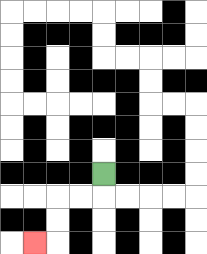{'start': '[4, 7]', 'end': '[1, 10]', 'path_directions': 'D,L,L,D,D,L', 'path_coordinates': '[[4, 7], [4, 8], [3, 8], [2, 8], [2, 9], [2, 10], [1, 10]]'}